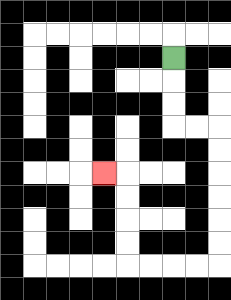{'start': '[7, 2]', 'end': '[4, 7]', 'path_directions': 'D,D,D,R,R,D,D,D,D,D,D,L,L,L,L,U,U,U,U,L', 'path_coordinates': '[[7, 2], [7, 3], [7, 4], [7, 5], [8, 5], [9, 5], [9, 6], [9, 7], [9, 8], [9, 9], [9, 10], [9, 11], [8, 11], [7, 11], [6, 11], [5, 11], [5, 10], [5, 9], [5, 8], [5, 7], [4, 7]]'}